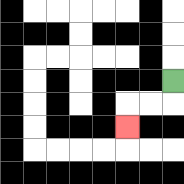{'start': '[7, 3]', 'end': '[5, 5]', 'path_directions': 'D,L,L,D', 'path_coordinates': '[[7, 3], [7, 4], [6, 4], [5, 4], [5, 5]]'}